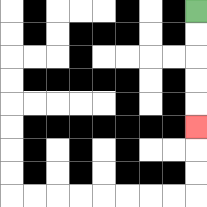{'start': '[8, 0]', 'end': '[8, 5]', 'path_directions': 'D,D,D,D,D', 'path_coordinates': '[[8, 0], [8, 1], [8, 2], [8, 3], [8, 4], [8, 5]]'}